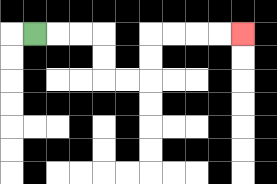{'start': '[1, 1]', 'end': '[10, 1]', 'path_directions': 'R,R,R,D,D,R,R,U,U,R,R,R,R', 'path_coordinates': '[[1, 1], [2, 1], [3, 1], [4, 1], [4, 2], [4, 3], [5, 3], [6, 3], [6, 2], [6, 1], [7, 1], [8, 1], [9, 1], [10, 1]]'}